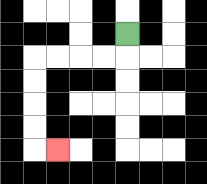{'start': '[5, 1]', 'end': '[2, 6]', 'path_directions': 'D,L,L,L,L,D,D,D,D,R', 'path_coordinates': '[[5, 1], [5, 2], [4, 2], [3, 2], [2, 2], [1, 2], [1, 3], [1, 4], [1, 5], [1, 6], [2, 6]]'}